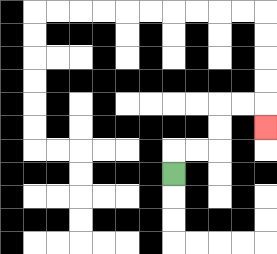{'start': '[7, 7]', 'end': '[11, 5]', 'path_directions': 'U,R,R,U,U,R,R,D', 'path_coordinates': '[[7, 7], [7, 6], [8, 6], [9, 6], [9, 5], [9, 4], [10, 4], [11, 4], [11, 5]]'}